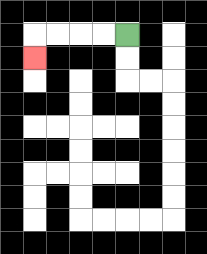{'start': '[5, 1]', 'end': '[1, 2]', 'path_directions': 'L,L,L,L,D', 'path_coordinates': '[[5, 1], [4, 1], [3, 1], [2, 1], [1, 1], [1, 2]]'}